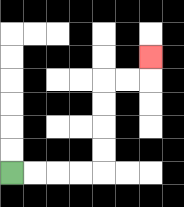{'start': '[0, 7]', 'end': '[6, 2]', 'path_directions': 'R,R,R,R,U,U,U,U,R,R,U', 'path_coordinates': '[[0, 7], [1, 7], [2, 7], [3, 7], [4, 7], [4, 6], [4, 5], [4, 4], [4, 3], [5, 3], [6, 3], [6, 2]]'}